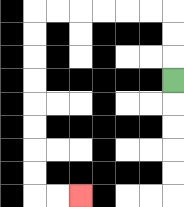{'start': '[7, 3]', 'end': '[3, 8]', 'path_directions': 'U,U,U,L,L,L,L,L,L,D,D,D,D,D,D,D,D,R,R', 'path_coordinates': '[[7, 3], [7, 2], [7, 1], [7, 0], [6, 0], [5, 0], [4, 0], [3, 0], [2, 0], [1, 0], [1, 1], [1, 2], [1, 3], [1, 4], [1, 5], [1, 6], [1, 7], [1, 8], [2, 8], [3, 8]]'}